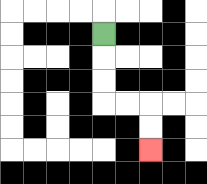{'start': '[4, 1]', 'end': '[6, 6]', 'path_directions': 'D,D,D,R,R,D,D', 'path_coordinates': '[[4, 1], [4, 2], [4, 3], [4, 4], [5, 4], [6, 4], [6, 5], [6, 6]]'}